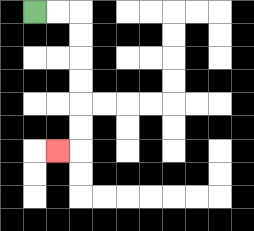{'start': '[1, 0]', 'end': '[2, 6]', 'path_directions': 'R,R,D,D,D,D,D,D,L', 'path_coordinates': '[[1, 0], [2, 0], [3, 0], [3, 1], [3, 2], [3, 3], [3, 4], [3, 5], [3, 6], [2, 6]]'}